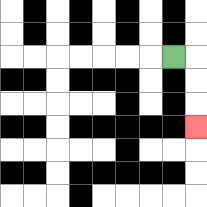{'start': '[7, 2]', 'end': '[8, 5]', 'path_directions': 'R,D,D,D', 'path_coordinates': '[[7, 2], [8, 2], [8, 3], [8, 4], [8, 5]]'}